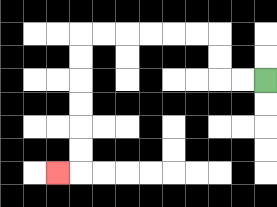{'start': '[11, 3]', 'end': '[2, 7]', 'path_directions': 'L,L,U,U,L,L,L,L,L,L,D,D,D,D,D,D,L', 'path_coordinates': '[[11, 3], [10, 3], [9, 3], [9, 2], [9, 1], [8, 1], [7, 1], [6, 1], [5, 1], [4, 1], [3, 1], [3, 2], [3, 3], [3, 4], [3, 5], [3, 6], [3, 7], [2, 7]]'}